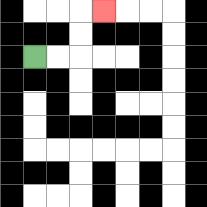{'start': '[1, 2]', 'end': '[4, 0]', 'path_directions': 'R,R,U,U,R', 'path_coordinates': '[[1, 2], [2, 2], [3, 2], [3, 1], [3, 0], [4, 0]]'}